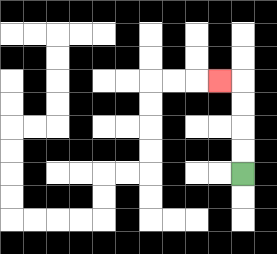{'start': '[10, 7]', 'end': '[9, 3]', 'path_directions': 'U,U,U,U,L', 'path_coordinates': '[[10, 7], [10, 6], [10, 5], [10, 4], [10, 3], [9, 3]]'}